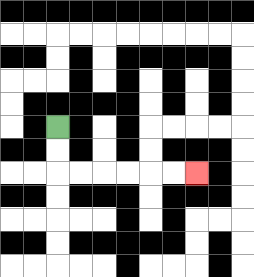{'start': '[2, 5]', 'end': '[8, 7]', 'path_directions': 'D,D,R,R,R,R,R,R', 'path_coordinates': '[[2, 5], [2, 6], [2, 7], [3, 7], [4, 7], [5, 7], [6, 7], [7, 7], [8, 7]]'}